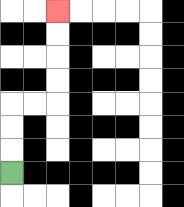{'start': '[0, 7]', 'end': '[2, 0]', 'path_directions': 'U,U,U,R,R,U,U,U,U', 'path_coordinates': '[[0, 7], [0, 6], [0, 5], [0, 4], [1, 4], [2, 4], [2, 3], [2, 2], [2, 1], [2, 0]]'}